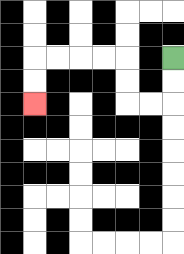{'start': '[7, 2]', 'end': '[1, 4]', 'path_directions': 'D,D,L,L,U,U,L,L,L,L,D,D', 'path_coordinates': '[[7, 2], [7, 3], [7, 4], [6, 4], [5, 4], [5, 3], [5, 2], [4, 2], [3, 2], [2, 2], [1, 2], [1, 3], [1, 4]]'}